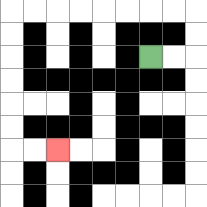{'start': '[6, 2]', 'end': '[2, 6]', 'path_directions': 'R,R,U,U,L,L,L,L,L,L,L,L,D,D,D,D,D,D,R,R', 'path_coordinates': '[[6, 2], [7, 2], [8, 2], [8, 1], [8, 0], [7, 0], [6, 0], [5, 0], [4, 0], [3, 0], [2, 0], [1, 0], [0, 0], [0, 1], [0, 2], [0, 3], [0, 4], [0, 5], [0, 6], [1, 6], [2, 6]]'}